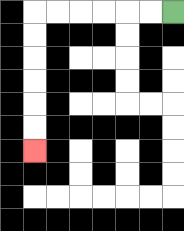{'start': '[7, 0]', 'end': '[1, 6]', 'path_directions': 'L,L,L,L,L,L,D,D,D,D,D,D', 'path_coordinates': '[[7, 0], [6, 0], [5, 0], [4, 0], [3, 0], [2, 0], [1, 0], [1, 1], [1, 2], [1, 3], [1, 4], [1, 5], [1, 6]]'}